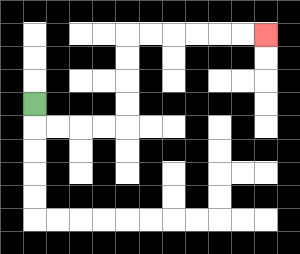{'start': '[1, 4]', 'end': '[11, 1]', 'path_directions': 'D,R,R,R,R,U,U,U,U,R,R,R,R,R,R', 'path_coordinates': '[[1, 4], [1, 5], [2, 5], [3, 5], [4, 5], [5, 5], [5, 4], [5, 3], [5, 2], [5, 1], [6, 1], [7, 1], [8, 1], [9, 1], [10, 1], [11, 1]]'}